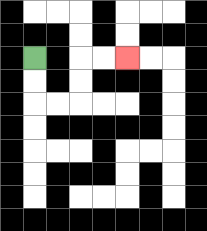{'start': '[1, 2]', 'end': '[5, 2]', 'path_directions': 'D,D,R,R,U,U,R,R', 'path_coordinates': '[[1, 2], [1, 3], [1, 4], [2, 4], [3, 4], [3, 3], [3, 2], [4, 2], [5, 2]]'}